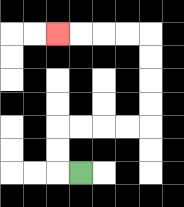{'start': '[3, 7]', 'end': '[2, 1]', 'path_directions': 'L,U,U,R,R,R,R,U,U,U,U,L,L,L,L', 'path_coordinates': '[[3, 7], [2, 7], [2, 6], [2, 5], [3, 5], [4, 5], [5, 5], [6, 5], [6, 4], [6, 3], [6, 2], [6, 1], [5, 1], [4, 1], [3, 1], [2, 1]]'}